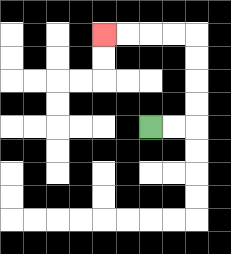{'start': '[6, 5]', 'end': '[4, 1]', 'path_directions': 'R,R,U,U,U,U,L,L,L,L', 'path_coordinates': '[[6, 5], [7, 5], [8, 5], [8, 4], [8, 3], [8, 2], [8, 1], [7, 1], [6, 1], [5, 1], [4, 1]]'}